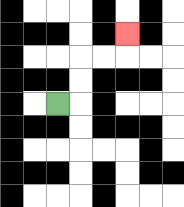{'start': '[2, 4]', 'end': '[5, 1]', 'path_directions': 'R,U,U,R,R,U', 'path_coordinates': '[[2, 4], [3, 4], [3, 3], [3, 2], [4, 2], [5, 2], [5, 1]]'}